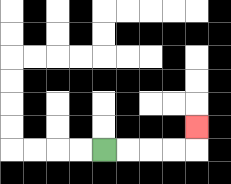{'start': '[4, 6]', 'end': '[8, 5]', 'path_directions': 'R,R,R,R,U', 'path_coordinates': '[[4, 6], [5, 6], [6, 6], [7, 6], [8, 6], [8, 5]]'}